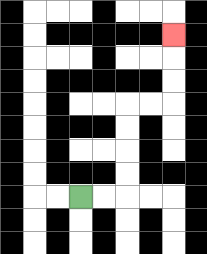{'start': '[3, 8]', 'end': '[7, 1]', 'path_directions': 'R,R,U,U,U,U,R,R,U,U,U', 'path_coordinates': '[[3, 8], [4, 8], [5, 8], [5, 7], [5, 6], [5, 5], [5, 4], [6, 4], [7, 4], [7, 3], [7, 2], [7, 1]]'}